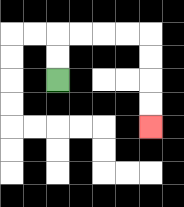{'start': '[2, 3]', 'end': '[6, 5]', 'path_directions': 'U,U,R,R,R,R,D,D,D,D', 'path_coordinates': '[[2, 3], [2, 2], [2, 1], [3, 1], [4, 1], [5, 1], [6, 1], [6, 2], [6, 3], [6, 4], [6, 5]]'}